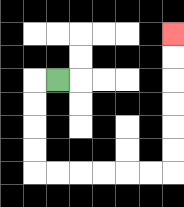{'start': '[2, 3]', 'end': '[7, 1]', 'path_directions': 'L,D,D,D,D,R,R,R,R,R,R,U,U,U,U,U,U', 'path_coordinates': '[[2, 3], [1, 3], [1, 4], [1, 5], [1, 6], [1, 7], [2, 7], [3, 7], [4, 7], [5, 7], [6, 7], [7, 7], [7, 6], [7, 5], [7, 4], [7, 3], [7, 2], [7, 1]]'}